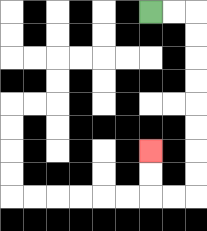{'start': '[6, 0]', 'end': '[6, 6]', 'path_directions': 'R,R,D,D,D,D,D,D,D,D,L,L,U,U', 'path_coordinates': '[[6, 0], [7, 0], [8, 0], [8, 1], [8, 2], [8, 3], [8, 4], [8, 5], [8, 6], [8, 7], [8, 8], [7, 8], [6, 8], [6, 7], [6, 6]]'}